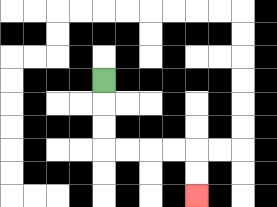{'start': '[4, 3]', 'end': '[8, 8]', 'path_directions': 'D,D,D,R,R,R,R,D,D', 'path_coordinates': '[[4, 3], [4, 4], [4, 5], [4, 6], [5, 6], [6, 6], [7, 6], [8, 6], [8, 7], [8, 8]]'}